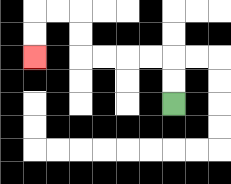{'start': '[7, 4]', 'end': '[1, 2]', 'path_directions': 'U,U,L,L,L,L,U,U,L,L,D,D', 'path_coordinates': '[[7, 4], [7, 3], [7, 2], [6, 2], [5, 2], [4, 2], [3, 2], [3, 1], [3, 0], [2, 0], [1, 0], [1, 1], [1, 2]]'}